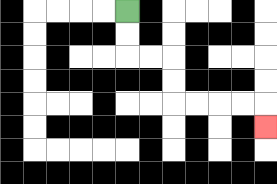{'start': '[5, 0]', 'end': '[11, 5]', 'path_directions': 'D,D,R,R,D,D,R,R,R,R,D', 'path_coordinates': '[[5, 0], [5, 1], [5, 2], [6, 2], [7, 2], [7, 3], [7, 4], [8, 4], [9, 4], [10, 4], [11, 4], [11, 5]]'}